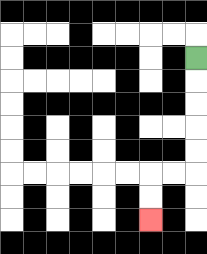{'start': '[8, 2]', 'end': '[6, 9]', 'path_directions': 'D,D,D,D,D,L,L,D,D', 'path_coordinates': '[[8, 2], [8, 3], [8, 4], [8, 5], [8, 6], [8, 7], [7, 7], [6, 7], [6, 8], [6, 9]]'}